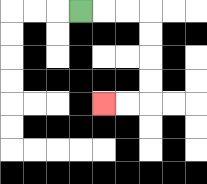{'start': '[3, 0]', 'end': '[4, 4]', 'path_directions': 'R,R,R,D,D,D,D,L,L', 'path_coordinates': '[[3, 0], [4, 0], [5, 0], [6, 0], [6, 1], [6, 2], [6, 3], [6, 4], [5, 4], [4, 4]]'}